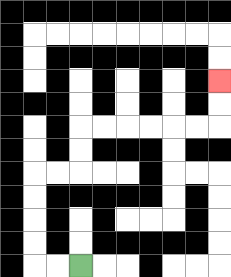{'start': '[3, 11]', 'end': '[9, 3]', 'path_directions': 'L,L,U,U,U,U,R,R,U,U,R,R,R,R,R,R,U,U', 'path_coordinates': '[[3, 11], [2, 11], [1, 11], [1, 10], [1, 9], [1, 8], [1, 7], [2, 7], [3, 7], [3, 6], [3, 5], [4, 5], [5, 5], [6, 5], [7, 5], [8, 5], [9, 5], [9, 4], [9, 3]]'}